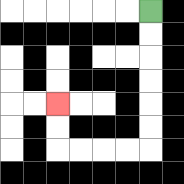{'start': '[6, 0]', 'end': '[2, 4]', 'path_directions': 'D,D,D,D,D,D,L,L,L,L,U,U', 'path_coordinates': '[[6, 0], [6, 1], [6, 2], [6, 3], [6, 4], [6, 5], [6, 6], [5, 6], [4, 6], [3, 6], [2, 6], [2, 5], [2, 4]]'}